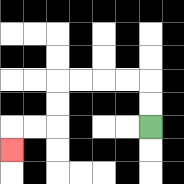{'start': '[6, 5]', 'end': '[0, 6]', 'path_directions': 'U,U,L,L,L,L,D,D,L,L,D', 'path_coordinates': '[[6, 5], [6, 4], [6, 3], [5, 3], [4, 3], [3, 3], [2, 3], [2, 4], [2, 5], [1, 5], [0, 5], [0, 6]]'}